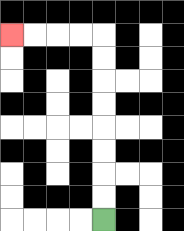{'start': '[4, 9]', 'end': '[0, 1]', 'path_directions': 'U,U,U,U,U,U,U,U,L,L,L,L', 'path_coordinates': '[[4, 9], [4, 8], [4, 7], [4, 6], [4, 5], [4, 4], [4, 3], [4, 2], [4, 1], [3, 1], [2, 1], [1, 1], [0, 1]]'}